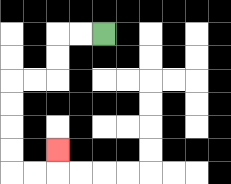{'start': '[4, 1]', 'end': '[2, 6]', 'path_directions': 'L,L,D,D,L,L,D,D,D,D,R,R,U', 'path_coordinates': '[[4, 1], [3, 1], [2, 1], [2, 2], [2, 3], [1, 3], [0, 3], [0, 4], [0, 5], [0, 6], [0, 7], [1, 7], [2, 7], [2, 6]]'}